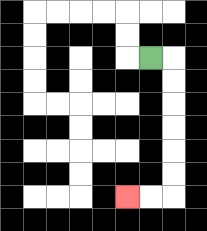{'start': '[6, 2]', 'end': '[5, 8]', 'path_directions': 'R,D,D,D,D,D,D,L,L', 'path_coordinates': '[[6, 2], [7, 2], [7, 3], [7, 4], [7, 5], [7, 6], [7, 7], [7, 8], [6, 8], [5, 8]]'}